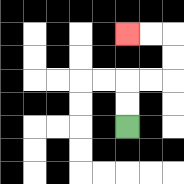{'start': '[5, 5]', 'end': '[5, 1]', 'path_directions': 'U,U,R,R,U,U,L,L', 'path_coordinates': '[[5, 5], [5, 4], [5, 3], [6, 3], [7, 3], [7, 2], [7, 1], [6, 1], [5, 1]]'}